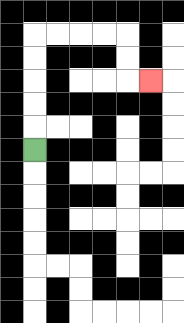{'start': '[1, 6]', 'end': '[6, 3]', 'path_directions': 'U,U,U,U,U,R,R,R,R,D,D,R', 'path_coordinates': '[[1, 6], [1, 5], [1, 4], [1, 3], [1, 2], [1, 1], [2, 1], [3, 1], [4, 1], [5, 1], [5, 2], [5, 3], [6, 3]]'}